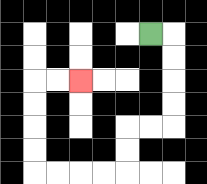{'start': '[6, 1]', 'end': '[3, 3]', 'path_directions': 'R,D,D,D,D,L,L,D,D,L,L,L,L,U,U,U,U,R,R', 'path_coordinates': '[[6, 1], [7, 1], [7, 2], [7, 3], [7, 4], [7, 5], [6, 5], [5, 5], [5, 6], [5, 7], [4, 7], [3, 7], [2, 7], [1, 7], [1, 6], [1, 5], [1, 4], [1, 3], [2, 3], [3, 3]]'}